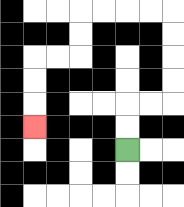{'start': '[5, 6]', 'end': '[1, 5]', 'path_directions': 'U,U,R,R,U,U,U,U,L,L,L,L,D,D,L,L,D,D,D', 'path_coordinates': '[[5, 6], [5, 5], [5, 4], [6, 4], [7, 4], [7, 3], [7, 2], [7, 1], [7, 0], [6, 0], [5, 0], [4, 0], [3, 0], [3, 1], [3, 2], [2, 2], [1, 2], [1, 3], [1, 4], [1, 5]]'}